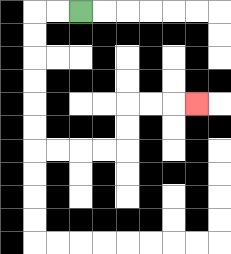{'start': '[3, 0]', 'end': '[8, 4]', 'path_directions': 'L,L,D,D,D,D,D,D,R,R,R,R,U,U,R,R,R', 'path_coordinates': '[[3, 0], [2, 0], [1, 0], [1, 1], [1, 2], [1, 3], [1, 4], [1, 5], [1, 6], [2, 6], [3, 6], [4, 6], [5, 6], [5, 5], [5, 4], [6, 4], [7, 4], [8, 4]]'}